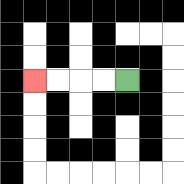{'start': '[5, 3]', 'end': '[1, 3]', 'path_directions': 'L,L,L,L', 'path_coordinates': '[[5, 3], [4, 3], [3, 3], [2, 3], [1, 3]]'}